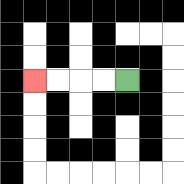{'start': '[5, 3]', 'end': '[1, 3]', 'path_directions': 'L,L,L,L', 'path_coordinates': '[[5, 3], [4, 3], [3, 3], [2, 3], [1, 3]]'}